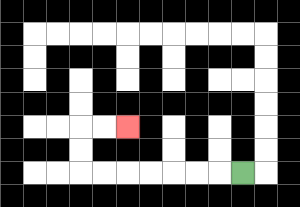{'start': '[10, 7]', 'end': '[5, 5]', 'path_directions': 'L,L,L,L,L,L,L,U,U,R,R', 'path_coordinates': '[[10, 7], [9, 7], [8, 7], [7, 7], [6, 7], [5, 7], [4, 7], [3, 7], [3, 6], [3, 5], [4, 5], [5, 5]]'}